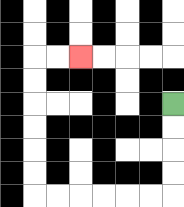{'start': '[7, 4]', 'end': '[3, 2]', 'path_directions': 'D,D,D,D,L,L,L,L,L,L,U,U,U,U,U,U,R,R', 'path_coordinates': '[[7, 4], [7, 5], [7, 6], [7, 7], [7, 8], [6, 8], [5, 8], [4, 8], [3, 8], [2, 8], [1, 8], [1, 7], [1, 6], [1, 5], [1, 4], [1, 3], [1, 2], [2, 2], [3, 2]]'}